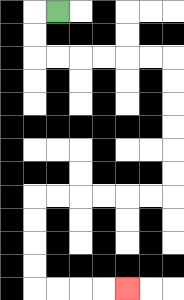{'start': '[2, 0]', 'end': '[5, 12]', 'path_directions': 'L,D,D,R,R,R,R,R,R,D,D,D,D,D,D,L,L,L,L,L,L,D,D,D,D,R,R,R,R', 'path_coordinates': '[[2, 0], [1, 0], [1, 1], [1, 2], [2, 2], [3, 2], [4, 2], [5, 2], [6, 2], [7, 2], [7, 3], [7, 4], [7, 5], [7, 6], [7, 7], [7, 8], [6, 8], [5, 8], [4, 8], [3, 8], [2, 8], [1, 8], [1, 9], [1, 10], [1, 11], [1, 12], [2, 12], [3, 12], [4, 12], [5, 12]]'}